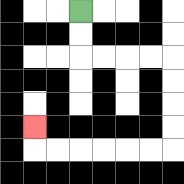{'start': '[3, 0]', 'end': '[1, 5]', 'path_directions': 'D,D,R,R,R,R,D,D,D,D,L,L,L,L,L,L,U', 'path_coordinates': '[[3, 0], [3, 1], [3, 2], [4, 2], [5, 2], [6, 2], [7, 2], [7, 3], [7, 4], [7, 5], [7, 6], [6, 6], [5, 6], [4, 6], [3, 6], [2, 6], [1, 6], [1, 5]]'}